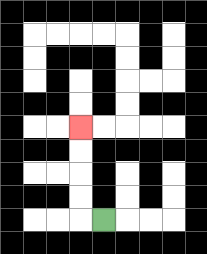{'start': '[4, 9]', 'end': '[3, 5]', 'path_directions': 'L,U,U,U,U', 'path_coordinates': '[[4, 9], [3, 9], [3, 8], [3, 7], [3, 6], [3, 5]]'}